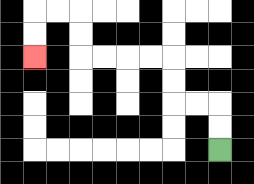{'start': '[9, 6]', 'end': '[1, 2]', 'path_directions': 'U,U,L,L,U,U,L,L,L,L,U,U,L,L,D,D', 'path_coordinates': '[[9, 6], [9, 5], [9, 4], [8, 4], [7, 4], [7, 3], [7, 2], [6, 2], [5, 2], [4, 2], [3, 2], [3, 1], [3, 0], [2, 0], [1, 0], [1, 1], [1, 2]]'}